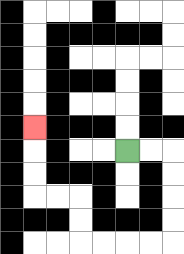{'start': '[5, 6]', 'end': '[1, 5]', 'path_directions': 'R,R,D,D,D,D,L,L,L,L,U,U,L,L,U,U,U', 'path_coordinates': '[[5, 6], [6, 6], [7, 6], [7, 7], [7, 8], [7, 9], [7, 10], [6, 10], [5, 10], [4, 10], [3, 10], [3, 9], [3, 8], [2, 8], [1, 8], [1, 7], [1, 6], [1, 5]]'}